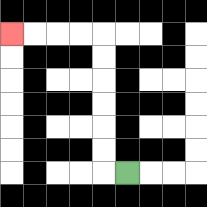{'start': '[5, 7]', 'end': '[0, 1]', 'path_directions': 'L,U,U,U,U,U,U,L,L,L,L', 'path_coordinates': '[[5, 7], [4, 7], [4, 6], [4, 5], [4, 4], [4, 3], [4, 2], [4, 1], [3, 1], [2, 1], [1, 1], [0, 1]]'}